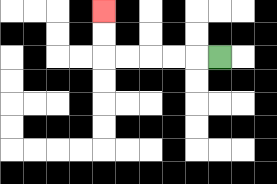{'start': '[9, 2]', 'end': '[4, 0]', 'path_directions': 'L,L,L,L,L,U,U', 'path_coordinates': '[[9, 2], [8, 2], [7, 2], [6, 2], [5, 2], [4, 2], [4, 1], [4, 0]]'}